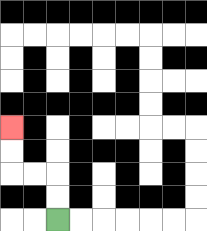{'start': '[2, 9]', 'end': '[0, 5]', 'path_directions': 'U,U,L,L,U,U', 'path_coordinates': '[[2, 9], [2, 8], [2, 7], [1, 7], [0, 7], [0, 6], [0, 5]]'}